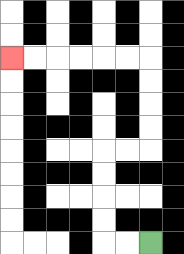{'start': '[6, 10]', 'end': '[0, 2]', 'path_directions': 'L,L,U,U,U,U,R,R,U,U,U,U,L,L,L,L,L,L', 'path_coordinates': '[[6, 10], [5, 10], [4, 10], [4, 9], [4, 8], [4, 7], [4, 6], [5, 6], [6, 6], [6, 5], [6, 4], [6, 3], [6, 2], [5, 2], [4, 2], [3, 2], [2, 2], [1, 2], [0, 2]]'}